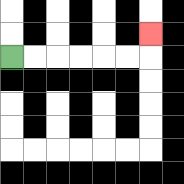{'start': '[0, 2]', 'end': '[6, 1]', 'path_directions': 'R,R,R,R,R,R,U', 'path_coordinates': '[[0, 2], [1, 2], [2, 2], [3, 2], [4, 2], [5, 2], [6, 2], [6, 1]]'}